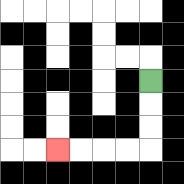{'start': '[6, 3]', 'end': '[2, 6]', 'path_directions': 'D,D,D,L,L,L,L', 'path_coordinates': '[[6, 3], [6, 4], [6, 5], [6, 6], [5, 6], [4, 6], [3, 6], [2, 6]]'}